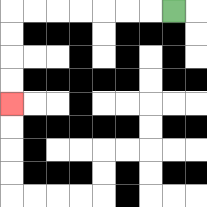{'start': '[7, 0]', 'end': '[0, 4]', 'path_directions': 'L,L,L,L,L,L,L,D,D,D,D', 'path_coordinates': '[[7, 0], [6, 0], [5, 0], [4, 0], [3, 0], [2, 0], [1, 0], [0, 0], [0, 1], [0, 2], [0, 3], [0, 4]]'}